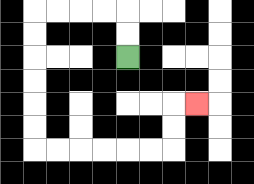{'start': '[5, 2]', 'end': '[8, 4]', 'path_directions': 'U,U,L,L,L,L,D,D,D,D,D,D,R,R,R,R,R,R,U,U,R', 'path_coordinates': '[[5, 2], [5, 1], [5, 0], [4, 0], [3, 0], [2, 0], [1, 0], [1, 1], [1, 2], [1, 3], [1, 4], [1, 5], [1, 6], [2, 6], [3, 6], [4, 6], [5, 6], [6, 6], [7, 6], [7, 5], [7, 4], [8, 4]]'}